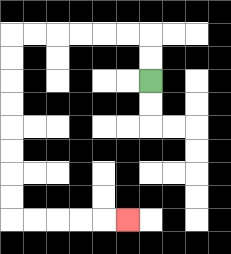{'start': '[6, 3]', 'end': '[5, 9]', 'path_directions': 'U,U,L,L,L,L,L,L,D,D,D,D,D,D,D,D,R,R,R,R,R', 'path_coordinates': '[[6, 3], [6, 2], [6, 1], [5, 1], [4, 1], [3, 1], [2, 1], [1, 1], [0, 1], [0, 2], [0, 3], [0, 4], [0, 5], [0, 6], [0, 7], [0, 8], [0, 9], [1, 9], [2, 9], [3, 9], [4, 9], [5, 9]]'}